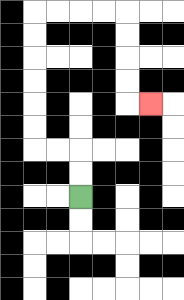{'start': '[3, 8]', 'end': '[6, 4]', 'path_directions': 'U,U,L,L,U,U,U,U,U,U,R,R,R,R,D,D,D,D,R', 'path_coordinates': '[[3, 8], [3, 7], [3, 6], [2, 6], [1, 6], [1, 5], [1, 4], [1, 3], [1, 2], [1, 1], [1, 0], [2, 0], [3, 0], [4, 0], [5, 0], [5, 1], [5, 2], [5, 3], [5, 4], [6, 4]]'}